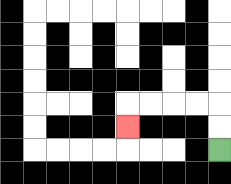{'start': '[9, 6]', 'end': '[5, 5]', 'path_directions': 'U,U,L,L,L,L,D', 'path_coordinates': '[[9, 6], [9, 5], [9, 4], [8, 4], [7, 4], [6, 4], [5, 4], [5, 5]]'}